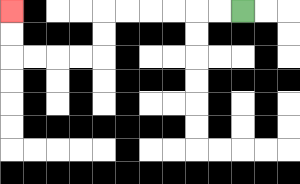{'start': '[10, 0]', 'end': '[0, 0]', 'path_directions': 'L,L,L,L,L,L,D,D,L,L,L,L,U,U', 'path_coordinates': '[[10, 0], [9, 0], [8, 0], [7, 0], [6, 0], [5, 0], [4, 0], [4, 1], [4, 2], [3, 2], [2, 2], [1, 2], [0, 2], [0, 1], [0, 0]]'}